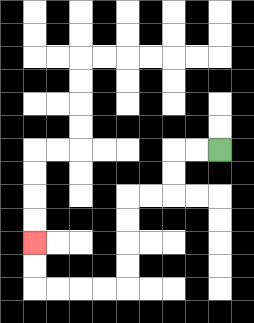{'start': '[9, 6]', 'end': '[1, 10]', 'path_directions': 'L,L,D,D,L,L,D,D,D,D,L,L,L,L,U,U', 'path_coordinates': '[[9, 6], [8, 6], [7, 6], [7, 7], [7, 8], [6, 8], [5, 8], [5, 9], [5, 10], [5, 11], [5, 12], [4, 12], [3, 12], [2, 12], [1, 12], [1, 11], [1, 10]]'}